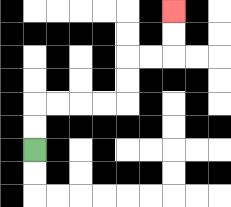{'start': '[1, 6]', 'end': '[7, 0]', 'path_directions': 'U,U,R,R,R,R,U,U,R,R,U,U', 'path_coordinates': '[[1, 6], [1, 5], [1, 4], [2, 4], [3, 4], [4, 4], [5, 4], [5, 3], [5, 2], [6, 2], [7, 2], [7, 1], [7, 0]]'}